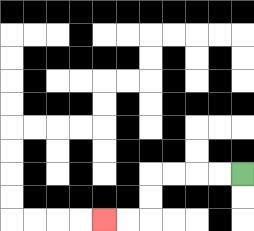{'start': '[10, 7]', 'end': '[4, 9]', 'path_directions': 'L,L,L,L,D,D,L,L', 'path_coordinates': '[[10, 7], [9, 7], [8, 7], [7, 7], [6, 7], [6, 8], [6, 9], [5, 9], [4, 9]]'}